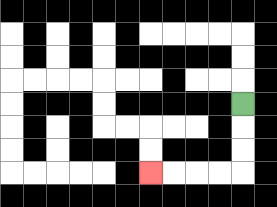{'start': '[10, 4]', 'end': '[6, 7]', 'path_directions': 'D,D,D,L,L,L,L', 'path_coordinates': '[[10, 4], [10, 5], [10, 6], [10, 7], [9, 7], [8, 7], [7, 7], [6, 7]]'}